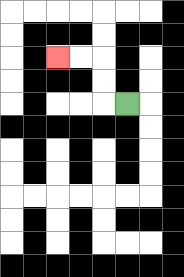{'start': '[5, 4]', 'end': '[2, 2]', 'path_directions': 'L,U,U,L,L', 'path_coordinates': '[[5, 4], [4, 4], [4, 3], [4, 2], [3, 2], [2, 2]]'}